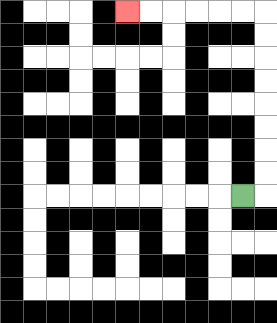{'start': '[10, 8]', 'end': '[5, 0]', 'path_directions': 'R,U,U,U,U,U,U,U,U,L,L,L,L,L,L', 'path_coordinates': '[[10, 8], [11, 8], [11, 7], [11, 6], [11, 5], [11, 4], [11, 3], [11, 2], [11, 1], [11, 0], [10, 0], [9, 0], [8, 0], [7, 0], [6, 0], [5, 0]]'}